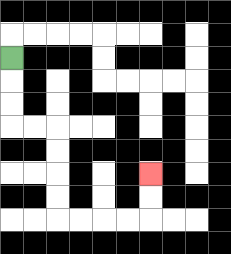{'start': '[0, 2]', 'end': '[6, 7]', 'path_directions': 'D,D,D,R,R,D,D,D,D,R,R,R,R,U,U', 'path_coordinates': '[[0, 2], [0, 3], [0, 4], [0, 5], [1, 5], [2, 5], [2, 6], [2, 7], [2, 8], [2, 9], [3, 9], [4, 9], [5, 9], [6, 9], [6, 8], [6, 7]]'}